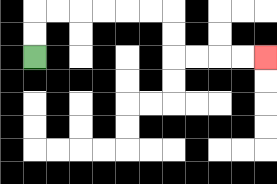{'start': '[1, 2]', 'end': '[11, 2]', 'path_directions': 'U,U,R,R,R,R,R,R,D,D,R,R,R,R', 'path_coordinates': '[[1, 2], [1, 1], [1, 0], [2, 0], [3, 0], [4, 0], [5, 0], [6, 0], [7, 0], [7, 1], [7, 2], [8, 2], [9, 2], [10, 2], [11, 2]]'}